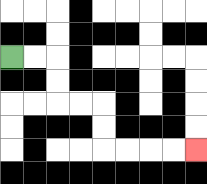{'start': '[0, 2]', 'end': '[8, 6]', 'path_directions': 'R,R,D,D,R,R,D,D,R,R,R,R', 'path_coordinates': '[[0, 2], [1, 2], [2, 2], [2, 3], [2, 4], [3, 4], [4, 4], [4, 5], [4, 6], [5, 6], [6, 6], [7, 6], [8, 6]]'}